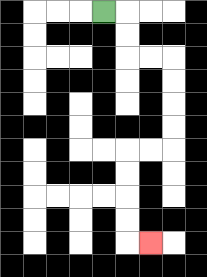{'start': '[4, 0]', 'end': '[6, 10]', 'path_directions': 'R,D,D,R,R,D,D,D,D,L,L,D,D,D,D,R', 'path_coordinates': '[[4, 0], [5, 0], [5, 1], [5, 2], [6, 2], [7, 2], [7, 3], [7, 4], [7, 5], [7, 6], [6, 6], [5, 6], [5, 7], [5, 8], [5, 9], [5, 10], [6, 10]]'}